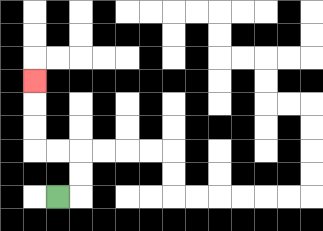{'start': '[2, 8]', 'end': '[1, 3]', 'path_directions': 'R,U,U,L,L,U,U,U', 'path_coordinates': '[[2, 8], [3, 8], [3, 7], [3, 6], [2, 6], [1, 6], [1, 5], [1, 4], [1, 3]]'}